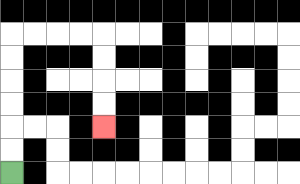{'start': '[0, 7]', 'end': '[4, 5]', 'path_directions': 'U,U,U,U,U,U,R,R,R,R,D,D,D,D', 'path_coordinates': '[[0, 7], [0, 6], [0, 5], [0, 4], [0, 3], [0, 2], [0, 1], [1, 1], [2, 1], [3, 1], [4, 1], [4, 2], [4, 3], [4, 4], [4, 5]]'}